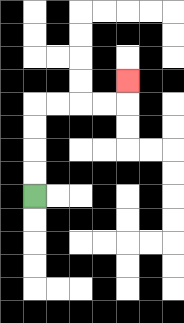{'start': '[1, 8]', 'end': '[5, 3]', 'path_directions': 'U,U,U,U,R,R,R,R,U', 'path_coordinates': '[[1, 8], [1, 7], [1, 6], [1, 5], [1, 4], [2, 4], [3, 4], [4, 4], [5, 4], [5, 3]]'}